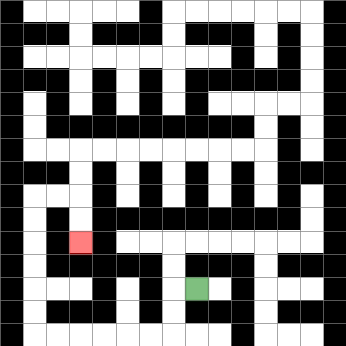{'start': '[8, 12]', 'end': '[3, 10]', 'path_directions': 'L,D,D,L,L,L,L,L,L,U,U,U,U,U,U,R,R,D,D', 'path_coordinates': '[[8, 12], [7, 12], [7, 13], [7, 14], [6, 14], [5, 14], [4, 14], [3, 14], [2, 14], [1, 14], [1, 13], [1, 12], [1, 11], [1, 10], [1, 9], [1, 8], [2, 8], [3, 8], [3, 9], [3, 10]]'}